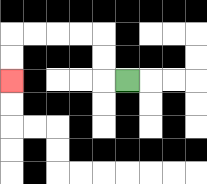{'start': '[5, 3]', 'end': '[0, 3]', 'path_directions': 'L,U,U,L,L,L,L,D,D', 'path_coordinates': '[[5, 3], [4, 3], [4, 2], [4, 1], [3, 1], [2, 1], [1, 1], [0, 1], [0, 2], [0, 3]]'}